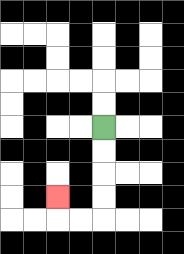{'start': '[4, 5]', 'end': '[2, 8]', 'path_directions': 'D,D,D,D,L,L,U', 'path_coordinates': '[[4, 5], [4, 6], [4, 7], [4, 8], [4, 9], [3, 9], [2, 9], [2, 8]]'}